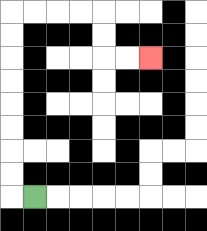{'start': '[1, 8]', 'end': '[6, 2]', 'path_directions': 'L,U,U,U,U,U,U,U,U,R,R,R,R,D,D,R,R', 'path_coordinates': '[[1, 8], [0, 8], [0, 7], [0, 6], [0, 5], [0, 4], [0, 3], [0, 2], [0, 1], [0, 0], [1, 0], [2, 0], [3, 0], [4, 0], [4, 1], [4, 2], [5, 2], [6, 2]]'}